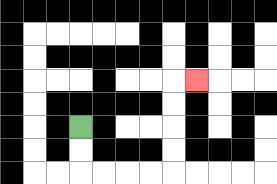{'start': '[3, 5]', 'end': '[8, 3]', 'path_directions': 'D,D,R,R,R,R,U,U,U,U,R', 'path_coordinates': '[[3, 5], [3, 6], [3, 7], [4, 7], [5, 7], [6, 7], [7, 7], [7, 6], [7, 5], [7, 4], [7, 3], [8, 3]]'}